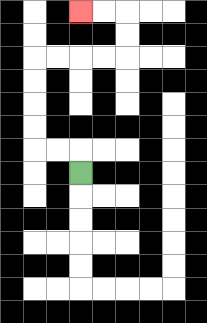{'start': '[3, 7]', 'end': '[3, 0]', 'path_directions': 'U,L,L,U,U,U,U,R,R,R,R,U,U,L,L', 'path_coordinates': '[[3, 7], [3, 6], [2, 6], [1, 6], [1, 5], [1, 4], [1, 3], [1, 2], [2, 2], [3, 2], [4, 2], [5, 2], [5, 1], [5, 0], [4, 0], [3, 0]]'}